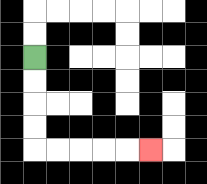{'start': '[1, 2]', 'end': '[6, 6]', 'path_directions': 'D,D,D,D,R,R,R,R,R', 'path_coordinates': '[[1, 2], [1, 3], [1, 4], [1, 5], [1, 6], [2, 6], [3, 6], [4, 6], [5, 6], [6, 6]]'}